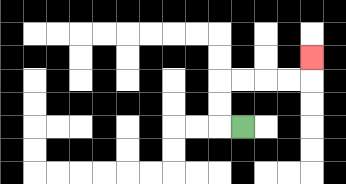{'start': '[10, 5]', 'end': '[13, 2]', 'path_directions': 'L,U,U,R,R,R,R,U', 'path_coordinates': '[[10, 5], [9, 5], [9, 4], [9, 3], [10, 3], [11, 3], [12, 3], [13, 3], [13, 2]]'}